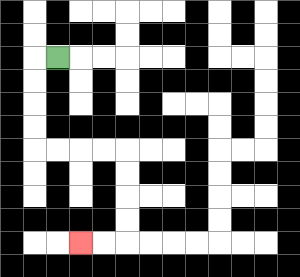{'start': '[2, 2]', 'end': '[3, 10]', 'path_directions': 'L,D,D,D,D,R,R,R,R,D,D,D,D,L,L', 'path_coordinates': '[[2, 2], [1, 2], [1, 3], [1, 4], [1, 5], [1, 6], [2, 6], [3, 6], [4, 6], [5, 6], [5, 7], [5, 8], [5, 9], [5, 10], [4, 10], [3, 10]]'}